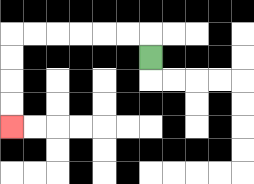{'start': '[6, 2]', 'end': '[0, 5]', 'path_directions': 'U,L,L,L,L,L,L,D,D,D,D', 'path_coordinates': '[[6, 2], [6, 1], [5, 1], [4, 1], [3, 1], [2, 1], [1, 1], [0, 1], [0, 2], [0, 3], [0, 4], [0, 5]]'}